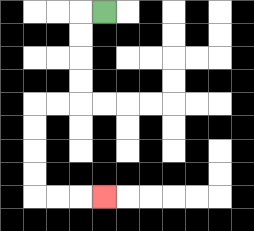{'start': '[4, 0]', 'end': '[4, 8]', 'path_directions': 'L,D,D,D,D,L,L,D,D,D,D,R,R,R', 'path_coordinates': '[[4, 0], [3, 0], [3, 1], [3, 2], [3, 3], [3, 4], [2, 4], [1, 4], [1, 5], [1, 6], [1, 7], [1, 8], [2, 8], [3, 8], [4, 8]]'}